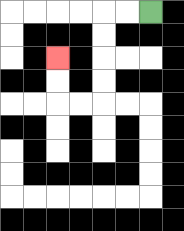{'start': '[6, 0]', 'end': '[2, 2]', 'path_directions': 'L,L,D,D,D,D,L,L,U,U', 'path_coordinates': '[[6, 0], [5, 0], [4, 0], [4, 1], [4, 2], [4, 3], [4, 4], [3, 4], [2, 4], [2, 3], [2, 2]]'}